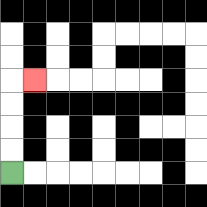{'start': '[0, 7]', 'end': '[1, 3]', 'path_directions': 'U,U,U,U,R', 'path_coordinates': '[[0, 7], [0, 6], [0, 5], [0, 4], [0, 3], [1, 3]]'}